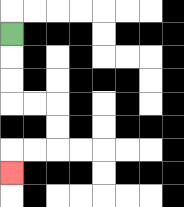{'start': '[0, 1]', 'end': '[0, 7]', 'path_directions': 'D,D,D,R,R,D,D,L,L,D', 'path_coordinates': '[[0, 1], [0, 2], [0, 3], [0, 4], [1, 4], [2, 4], [2, 5], [2, 6], [1, 6], [0, 6], [0, 7]]'}